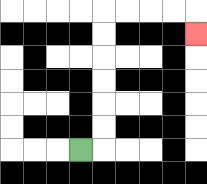{'start': '[3, 6]', 'end': '[8, 1]', 'path_directions': 'R,U,U,U,U,U,U,R,R,R,R,D', 'path_coordinates': '[[3, 6], [4, 6], [4, 5], [4, 4], [4, 3], [4, 2], [4, 1], [4, 0], [5, 0], [6, 0], [7, 0], [8, 0], [8, 1]]'}